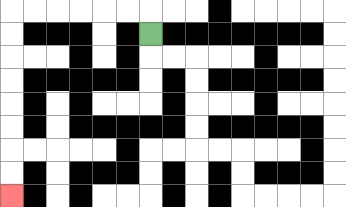{'start': '[6, 1]', 'end': '[0, 8]', 'path_directions': 'U,L,L,L,L,L,L,D,D,D,D,D,D,D,D', 'path_coordinates': '[[6, 1], [6, 0], [5, 0], [4, 0], [3, 0], [2, 0], [1, 0], [0, 0], [0, 1], [0, 2], [0, 3], [0, 4], [0, 5], [0, 6], [0, 7], [0, 8]]'}